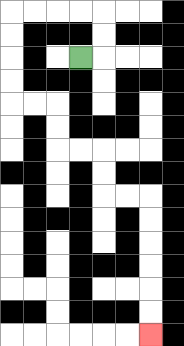{'start': '[3, 2]', 'end': '[6, 14]', 'path_directions': 'R,U,U,L,L,L,L,D,D,D,D,R,R,D,D,R,R,D,D,R,R,D,D,D,D,D,D', 'path_coordinates': '[[3, 2], [4, 2], [4, 1], [4, 0], [3, 0], [2, 0], [1, 0], [0, 0], [0, 1], [0, 2], [0, 3], [0, 4], [1, 4], [2, 4], [2, 5], [2, 6], [3, 6], [4, 6], [4, 7], [4, 8], [5, 8], [6, 8], [6, 9], [6, 10], [6, 11], [6, 12], [6, 13], [6, 14]]'}